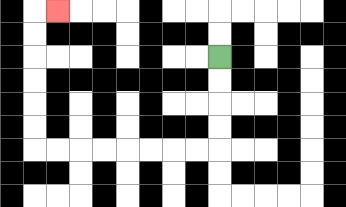{'start': '[9, 2]', 'end': '[2, 0]', 'path_directions': 'D,D,D,D,L,L,L,L,L,L,L,L,U,U,U,U,U,U,R', 'path_coordinates': '[[9, 2], [9, 3], [9, 4], [9, 5], [9, 6], [8, 6], [7, 6], [6, 6], [5, 6], [4, 6], [3, 6], [2, 6], [1, 6], [1, 5], [1, 4], [1, 3], [1, 2], [1, 1], [1, 0], [2, 0]]'}